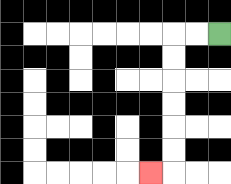{'start': '[9, 1]', 'end': '[6, 7]', 'path_directions': 'L,L,D,D,D,D,D,D,L', 'path_coordinates': '[[9, 1], [8, 1], [7, 1], [7, 2], [7, 3], [7, 4], [7, 5], [7, 6], [7, 7], [6, 7]]'}